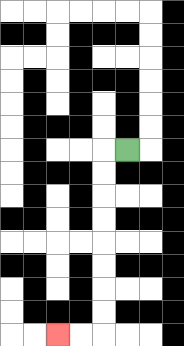{'start': '[5, 6]', 'end': '[2, 14]', 'path_directions': 'L,D,D,D,D,D,D,D,D,L,L', 'path_coordinates': '[[5, 6], [4, 6], [4, 7], [4, 8], [4, 9], [4, 10], [4, 11], [4, 12], [4, 13], [4, 14], [3, 14], [2, 14]]'}